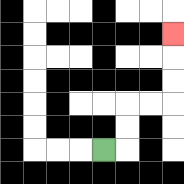{'start': '[4, 6]', 'end': '[7, 1]', 'path_directions': 'R,U,U,R,R,U,U,U', 'path_coordinates': '[[4, 6], [5, 6], [5, 5], [5, 4], [6, 4], [7, 4], [7, 3], [7, 2], [7, 1]]'}